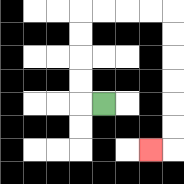{'start': '[4, 4]', 'end': '[6, 6]', 'path_directions': 'L,U,U,U,U,R,R,R,R,D,D,D,D,D,D,L', 'path_coordinates': '[[4, 4], [3, 4], [3, 3], [3, 2], [3, 1], [3, 0], [4, 0], [5, 0], [6, 0], [7, 0], [7, 1], [7, 2], [7, 3], [7, 4], [7, 5], [7, 6], [6, 6]]'}